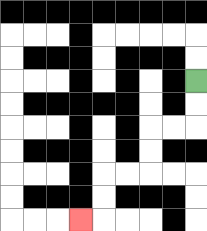{'start': '[8, 3]', 'end': '[3, 9]', 'path_directions': 'D,D,L,L,D,D,L,L,D,D,L', 'path_coordinates': '[[8, 3], [8, 4], [8, 5], [7, 5], [6, 5], [6, 6], [6, 7], [5, 7], [4, 7], [4, 8], [4, 9], [3, 9]]'}